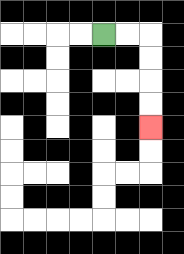{'start': '[4, 1]', 'end': '[6, 5]', 'path_directions': 'R,R,D,D,D,D', 'path_coordinates': '[[4, 1], [5, 1], [6, 1], [6, 2], [6, 3], [6, 4], [6, 5]]'}